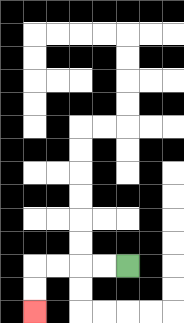{'start': '[5, 11]', 'end': '[1, 13]', 'path_directions': 'L,L,L,L,D,D', 'path_coordinates': '[[5, 11], [4, 11], [3, 11], [2, 11], [1, 11], [1, 12], [1, 13]]'}